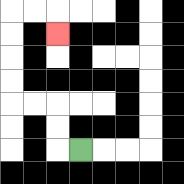{'start': '[3, 6]', 'end': '[2, 1]', 'path_directions': 'L,U,U,L,L,U,U,U,U,R,R,D', 'path_coordinates': '[[3, 6], [2, 6], [2, 5], [2, 4], [1, 4], [0, 4], [0, 3], [0, 2], [0, 1], [0, 0], [1, 0], [2, 0], [2, 1]]'}